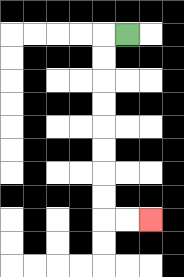{'start': '[5, 1]', 'end': '[6, 9]', 'path_directions': 'L,D,D,D,D,D,D,D,D,R,R', 'path_coordinates': '[[5, 1], [4, 1], [4, 2], [4, 3], [4, 4], [4, 5], [4, 6], [4, 7], [4, 8], [4, 9], [5, 9], [6, 9]]'}